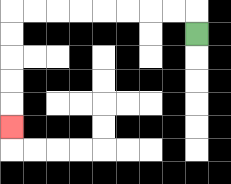{'start': '[8, 1]', 'end': '[0, 5]', 'path_directions': 'U,L,L,L,L,L,L,L,L,D,D,D,D,D', 'path_coordinates': '[[8, 1], [8, 0], [7, 0], [6, 0], [5, 0], [4, 0], [3, 0], [2, 0], [1, 0], [0, 0], [0, 1], [0, 2], [0, 3], [0, 4], [0, 5]]'}